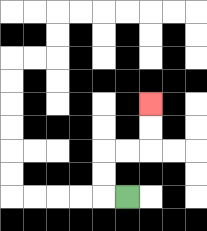{'start': '[5, 8]', 'end': '[6, 4]', 'path_directions': 'L,U,U,R,R,U,U', 'path_coordinates': '[[5, 8], [4, 8], [4, 7], [4, 6], [5, 6], [6, 6], [6, 5], [6, 4]]'}